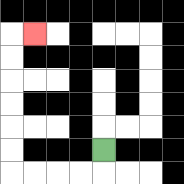{'start': '[4, 6]', 'end': '[1, 1]', 'path_directions': 'D,L,L,L,L,U,U,U,U,U,U,R', 'path_coordinates': '[[4, 6], [4, 7], [3, 7], [2, 7], [1, 7], [0, 7], [0, 6], [0, 5], [0, 4], [0, 3], [0, 2], [0, 1], [1, 1]]'}